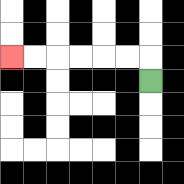{'start': '[6, 3]', 'end': '[0, 2]', 'path_directions': 'U,L,L,L,L,L,L', 'path_coordinates': '[[6, 3], [6, 2], [5, 2], [4, 2], [3, 2], [2, 2], [1, 2], [0, 2]]'}